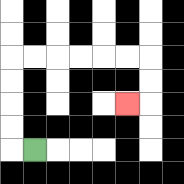{'start': '[1, 6]', 'end': '[5, 4]', 'path_directions': 'L,U,U,U,U,R,R,R,R,R,R,D,D,L', 'path_coordinates': '[[1, 6], [0, 6], [0, 5], [0, 4], [0, 3], [0, 2], [1, 2], [2, 2], [3, 2], [4, 2], [5, 2], [6, 2], [6, 3], [6, 4], [5, 4]]'}